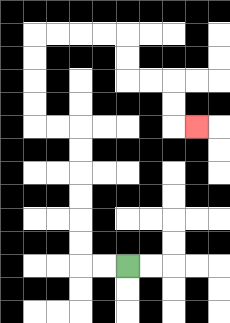{'start': '[5, 11]', 'end': '[8, 5]', 'path_directions': 'L,L,U,U,U,U,U,U,L,L,U,U,U,U,R,R,R,R,D,D,R,R,D,D,R', 'path_coordinates': '[[5, 11], [4, 11], [3, 11], [3, 10], [3, 9], [3, 8], [3, 7], [3, 6], [3, 5], [2, 5], [1, 5], [1, 4], [1, 3], [1, 2], [1, 1], [2, 1], [3, 1], [4, 1], [5, 1], [5, 2], [5, 3], [6, 3], [7, 3], [7, 4], [7, 5], [8, 5]]'}